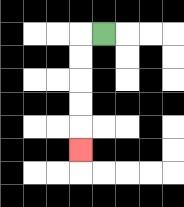{'start': '[4, 1]', 'end': '[3, 6]', 'path_directions': 'L,D,D,D,D,D', 'path_coordinates': '[[4, 1], [3, 1], [3, 2], [3, 3], [3, 4], [3, 5], [3, 6]]'}